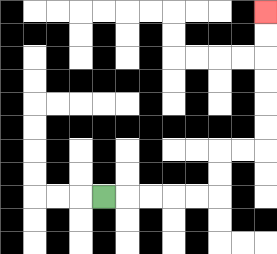{'start': '[4, 8]', 'end': '[11, 0]', 'path_directions': 'R,R,R,R,R,U,U,R,R,U,U,U,U,U,U', 'path_coordinates': '[[4, 8], [5, 8], [6, 8], [7, 8], [8, 8], [9, 8], [9, 7], [9, 6], [10, 6], [11, 6], [11, 5], [11, 4], [11, 3], [11, 2], [11, 1], [11, 0]]'}